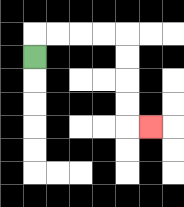{'start': '[1, 2]', 'end': '[6, 5]', 'path_directions': 'U,R,R,R,R,D,D,D,D,R', 'path_coordinates': '[[1, 2], [1, 1], [2, 1], [3, 1], [4, 1], [5, 1], [5, 2], [5, 3], [5, 4], [5, 5], [6, 5]]'}